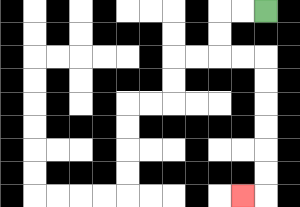{'start': '[11, 0]', 'end': '[10, 8]', 'path_directions': 'L,L,D,D,R,R,D,D,D,D,D,D,L', 'path_coordinates': '[[11, 0], [10, 0], [9, 0], [9, 1], [9, 2], [10, 2], [11, 2], [11, 3], [11, 4], [11, 5], [11, 6], [11, 7], [11, 8], [10, 8]]'}